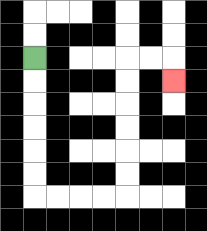{'start': '[1, 2]', 'end': '[7, 3]', 'path_directions': 'D,D,D,D,D,D,R,R,R,R,U,U,U,U,U,U,R,R,D', 'path_coordinates': '[[1, 2], [1, 3], [1, 4], [1, 5], [1, 6], [1, 7], [1, 8], [2, 8], [3, 8], [4, 8], [5, 8], [5, 7], [5, 6], [5, 5], [5, 4], [5, 3], [5, 2], [6, 2], [7, 2], [7, 3]]'}